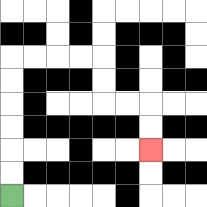{'start': '[0, 8]', 'end': '[6, 6]', 'path_directions': 'U,U,U,U,U,U,R,R,R,R,D,D,R,R,D,D', 'path_coordinates': '[[0, 8], [0, 7], [0, 6], [0, 5], [0, 4], [0, 3], [0, 2], [1, 2], [2, 2], [3, 2], [4, 2], [4, 3], [4, 4], [5, 4], [6, 4], [6, 5], [6, 6]]'}